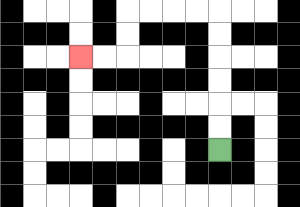{'start': '[9, 6]', 'end': '[3, 2]', 'path_directions': 'U,U,U,U,U,U,L,L,L,L,D,D,L,L', 'path_coordinates': '[[9, 6], [9, 5], [9, 4], [9, 3], [9, 2], [9, 1], [9, 0], [8, 0], [7, 0], [6, 0], [5, 0], [5, 1], [5, 2], [4, 2], [3, 2]]'}